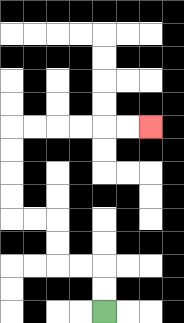{'start': '[4, 13]', 'end': '[6, 5]', 'path_directions': 'U,U,L,L,U,U,L,L,U,U,U,U,R,R,R,R,R,R', 'path_coordinates': '[[4, 13], [4, 12], [4, 11], [3, 11], [2, 11], [2, 10], [2, 9], [1, 9], [0, 9], [0, 8], [0, 7], [0, 6], [0, 5], [1, 5], [2, 5], [3, 5], [4, 5], [5, 5], [6, 5]]'}